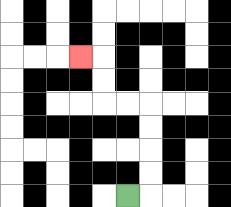{'start': '[5, 8]', 'end': '[3, 2]', 'path_directions': 'R,U,U,U,U,L,L,U,U,L', 'path_coordinates': '[[5, 8], [6, 8], [6, 7], [6, 6], [6, 5], [6, 4], [5, 4], [4, 4], [4, 3], [4, 2], [3, 2]]'}